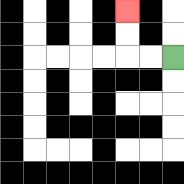{'start': '[7, 2]', 'end': '[5, 0]', 'path_directions': 'L,L,U,U', 'path_coordinates': '[[7, 2], [6, 2], [5, 2], [5, 1], [5, 0]]'}